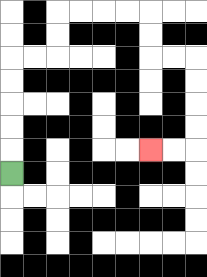{'start': '[0, 7]', 'end': '[6, 6]', 'path_directions': 'U,U,U,U,U,R,R,U,U,R,R,R,R,D,D,R,R,D,D,D,D,L,L', 'path_coordinates': '[[0, 7], [0, 6], [0, 5], [0, 4], [0, 3], [0, 2], [1, 2], [2, 2], [2, 1], [2, 0], [3, 0], [4, 0], [5, 0], [6, 0], [6, 1], [6, 2], [7, 2], [8, 2], [8, 3], [8, 4], [8, 5], [8, 6], [7, 6], [6, 6]]'}